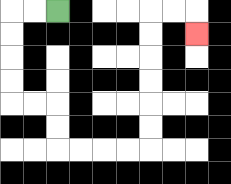{'start': '[2, 0]', 'end': '[8, 1]', 'path_directions': 'L,L,D,D,D,D,R,R,D,D,R,R,R,R,U,U,U,U,U,U,R,R,D', 'path_coordinates': '[[2, 0], [1, 0], [0, 0], [0, 1], [0, 2], [0, 3], [0, 4], [1, 4], [2, 4], [2, 5], [2, 6], [3, 6], [4, 6], [5, 6], [6, 6], [6, 5], [6, 4], [6, 3], [6, 2], [6, 1], [6, 0], [7, 0], [8, 0], [8, 1]]'}